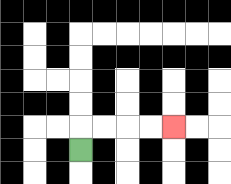{'start': '[3, 6]', 'end': '[7, 5]', 'path_directions': 'U,R,R,R,R', 'path_coordinates': '[[3, 6], [3, 5], [4, 5], [5, 5], [6, 5], [7, 5]]'}